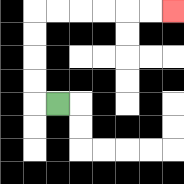{'start': '[2, 4]', 'end': '[7, 0]', 'path_directions': 'L,U,U,U,U,R,R,R,R,R,R', 'path_coordinates': '[[2, 4], [1, 4], [1, 3], [1, 2], [1, 1], [1, 0], [2, 0], [3, 0], [4, 0], [5, 0], [6, 0], [7, 0]]'}